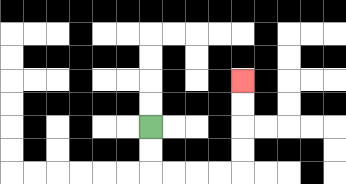{'start': '[6, 5]', 'end': '[10, 3]', 'path_directions': 'D,D,R,R,R,R,U,U,U,U', 'path_coordinates': '[[6, 5], [6, 6], [6, 7], [7, 7], [8, 7], [9, 7], [10, 7], [10, 6], [10, 5], [10, 4], [10, 3]]'}